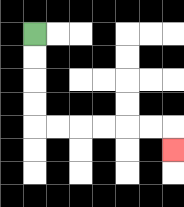{'start': '[1, 1]', 'end': '[7, 6]', 'path_directions': 'D,D,D,D,R,R,R,R,R,R,D', 'path_coordinates': '[[1, 1], [1, 2], [1, 3], [1, 4], [1, 5], [2, 5], [3, 5], [4, 5], [5, 5], [6, 5], [7, 5], [7, 6]]'}